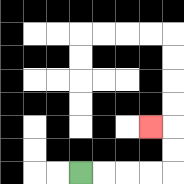{'start': '[3, 7]', 'end': '[6, 5]', 'path_directions': 'R,R,R,R,U,U,L', 'path_coordinates': '[[3, 7], [4, 7], [5, 7], [6, 7], [7, 7], [7, 6], [7, 5], [6, 5]]'}